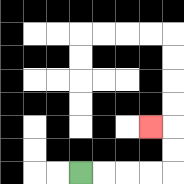{'start': '[3, 7]', 'end': '[6, 5]', 'path_directions': 'R,R,R,R,U,U,L', 'path_coordinates': '[[3, 7], [4, 7], [5, 7], [6, 7], [7, 7], [7, 6], [7, 5], [6, 5]]'}